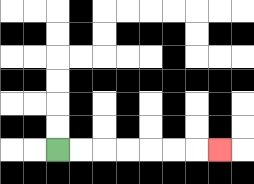{'start': '[2, 6]', 'end': '[9, 6]', 'path_directions': 'R,R,R,R,R,R,R', 'path_coordinates': '[[2, 6], [3, 6], [4, 6], [5, 6], [6, 6], [7, 6], [8, 6], [9, 6]]'}